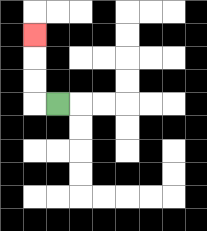{'start': '[2, 4]', 'end': '[1, 1]', 'path_directions': 'L,U,U,U', 'path_coordinates': '[[2, 4], [1, 4], [1, 3], [1, 2], [1, 1]]'}